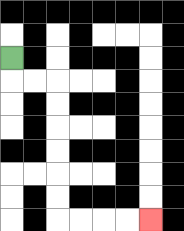{'start': '[0, 2]', 'end': '[6, 9]', 'path_directions': 'D,R,R,D,D,D,D,D,D,R,R,R,R', 'path_coordinates': '[[0, 2], [0, 3], [1, 3], [2, 3], [2, 4], [2, 5], [2, 6], [2, 7], [2, 8], [2, 9], [3, 9], [4, 9], [5, 9], [6, 9]]'}